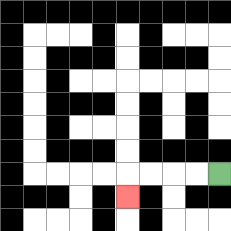{'start': '[9, 7]', 'end': '[5, 8]', 'path_directions': 'L,L,L,L,D', 'path_coordinates': '[[9, 7], [8, 7], [7, 7], [6, 7], [5, 7], [5, 8]]'}